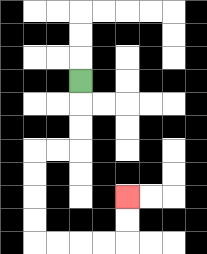{'start': '[3, 3]', 'end': '[5, 8]', 'path_directions': 'D,D,D,L,L,D,D,D,D,R,R,R,R,U,U', 'path_coordinates': '[[3, 3], [3, 4], [3, 5], [3, 6], [2, 6], [1, 6], [1, 7], [1, 8], [1, 9], [1, 10], [2, 10], [3, 10], [4, 10], [5, 10], [5, 9], [5, 8]]'}